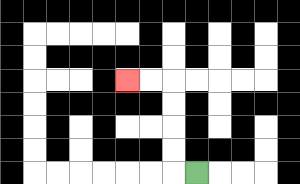{'start': '[8, 7]', 'end': '[5, 3]', 'path_directions': 'L,U,U,U,U,L,L', 'path_coordinates': '[[8, 7], [7, 7], [7, 6], [7, 5], [7, 4], [7, 3], [6, 3], [5, 3]]'}